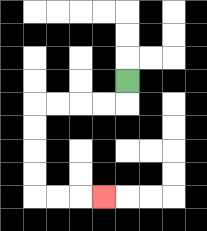{'start': '[5, 3]', 'end': '[4, 8]', 'path_directions': 'D,L,L,L,L,D,D,D,D,R,R,R', 'path_coordinates': '[[5, 3], [5, 4], [4, 4], [3, 4], [2, 4], [1, 4], [1, 5], [1, 6], [1, 7], [1, 8], [2, 8], [3, 8], [4, 8]]'}